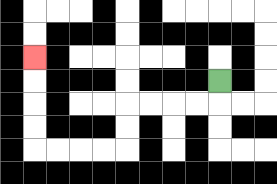{'start': '[9, 3]', 'end': '[1, 2]', 'path_directions': 'D,L,L,L,L,D,D,L,L,L,L,U,U,U,U', 'path_coordinates': '[[9, 3], [9, 4], [8, 4], [7, 4], [6, 4], [5, 4], [5, 5], [5, 6], [4, 6], [3, 6], [2, 6], [1, 6], [1, 5], [1, 4], [1, 3], [1, 2]]'}